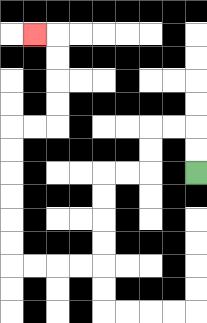{'start': '[8, 7]', 'end': '[1, 1]', 'path_directions': 'U,U,L,L,D,D,L,L,D,D,D,D,L,L,L,L,U,U,U,U,U,U,R,R,U,U,U,U,L', 'path_coordinates': '[[8, 7], [8, 6], [8, 5], [7, 5], [6, 5], [6, 6], [6, 7], [5, 7], [4, 7], [4, 8], [4, 9], [4, 10], [4, 11], [3, 11], [2, 11], [1, 11], [0, 11], [0, 10], [0, 9], [0, 8], [0, 7], [0, 6], [0, 5], [1, 5], [2, 5], [2, 4], [2, 3], [2, 2], [2, 1], [1, 1]]'}